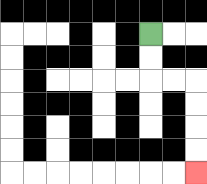{'start': '[6, 1]', 'end': '[8, 7]', 'path_directions': 'D,D,R,R,D,D,D,D', 'path_coordinates': '[[6, 1], [6, 2], [6, 3], [7, 3], [8, 3], [8, 4], [8, 5], [8, 6], [8, 7]]'}